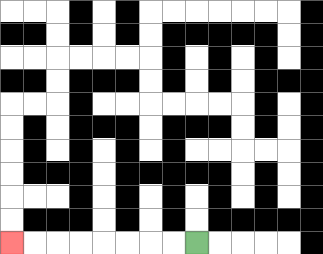{'start': '[8, 10]', 'end': '[0, 10]', 'path_directions': 'L,L,L,L,L,L,L,L', 'path_coordinates': '[[8, 10], [7, 10], [6, 10], [5, 10], [4, 10], [3, 10], [2, 10], [1, 10], [0, 10]]'}